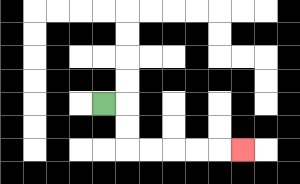{'start': '[4, 4]', 'end': '[10, 6]', 'path_directions': 'R,D,D,R,R,R,R,R', 'path_coordinates': '[[4, 4], [5, 4], [5, 5], [5, 6], [6, 6], [7, 6], [8, 6], [9, 6], [10, 6]]'}